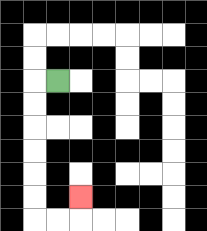{'start': '[2, 3]', 'end': '[3, 8]', 'path_directions': 'L,D,D,D,D,D,D,R,R,U', 'path_coordinates': '[[2, 3], [1, 3], [1, 4], [1, 5], [1, 6], [1, 7], [1, 8], [1, 9], [2, 9], [3, 9], [3, 8]]'}